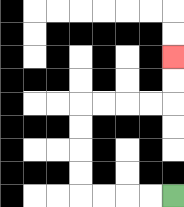{'start': '[7, 8]', 'end': '[7, 2]', 'path_directions': 'L,L,L,L,U,U,U,U,R,R,R,R,U,U', 'path_coordinates': '[[7, 8], [6, 8], [5, 8], [4, 8], [3, 8], [3, 7], [3, 6], [3, 5], [3, 4], [4, 4], [5, 4], [6, 4], [7, 4], [7, 3], [7, 2]]'}